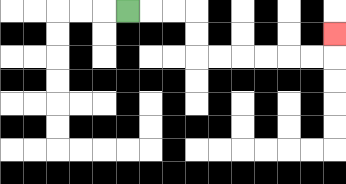{'start': '[5, 0]', 'end': '[14, 1]', 'path_directions': 'R,R,R,D,D,R,R,R,R,R,R,U', 'path_coordinates': '[[5, 0], [6, 0], [7, 0], [8, 0], [8, 1], [8, 2], [9, 2], [10, 2], [11, 2], [12, 2], [13, 2], [14, 2], [14, 1]]'}